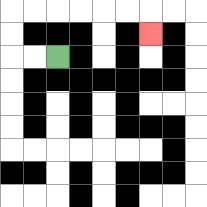{'start': '[2, 2]', 'end': '[6, 1]', 'path_directions': 'L,L,U,U,R,R,R,R,R,R,D', 'path_coordinates': '[[2, 2], [1, 2], [0, 2], [0, 1], [0, 0], [1, 0], [2, 0], [3, 0], [4, 0], [5, 0], [6, 0], [6, 1]]'}